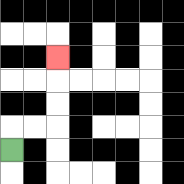{'start': '[0, 6]', 'end': '[2, 2]', 'path_directions': 'U,R,R,U,U,U', 'path_coordinates': '[[0, 6], [0, 5], [1, 5], [2, 5], [2, 4], [2, 3], [2, 2]]'}